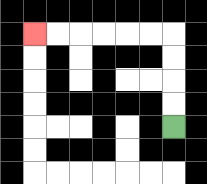{'start': '[7, 5]', 'end': '[1, 1]', 'path_directions': 'U,U,U,U,L,L,L,L,L,L', 'path_coordinates': '[[7, 5], [7, 4], [7, 3], [7, 2], [7, 1], [6, 1], [5, 1], [4, 1], [3, 1], [2, 1], [1, 1]]'}